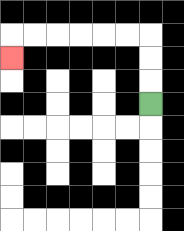{'start': '[6, 4]', 'end': '[0, 2]', 'path_directions': 'U,U,U,L,L,L,L,L,L,D', 'path_coordinates': '[[6, 4], [6, 3], [6, 2], [6, 1], [5, 1], [4, 1], [3, 1], [2, 1], [1, 1], [0, 1], [0, 2]]'}